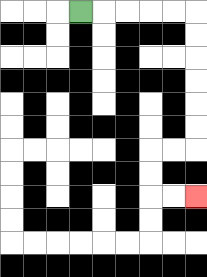{'start': '[3, 0]', 'end': '[8, 8]', 'path_directions': 'R,R,R,R,R,D,D,D,D,D,D,L,L,D,D,R,R', 'path_coordinates': '[[3, 0], [4, 0], [5, 0], [6, 0], [7, 0], [8, 0], [8, 1], [8, 2], [8, 3], [8, 4], [8, 5], [8, 6], [7, 6], [6, 6], [6, 7], [6, 8], [7, 8], [8, 8]]'}